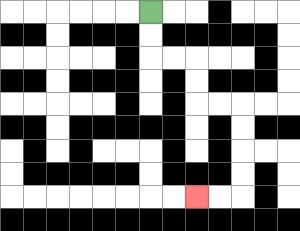{'start': '[6, 0]', 'end': '[8, 8]', 'path_directions': 'D,D,R,R,D,D,R,R,D,D,D,D,L,L', 'path_coordinates': '[[6, 0], [6, 1], [6, 2], [7, 2], [8, 2], [8, 3], [8, 4], [9, 4], [10, 4], [10, 5], [10, 6], [10, 7], [10, 8], [9, 8], [8, 8]]'}